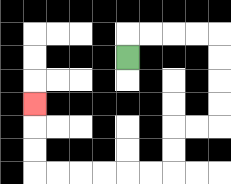{'start': '[5, 2]', 'end': '[1, 4]', 'path_directions': 'U,R,R,R,R,D,D,D,D,L,L,D,D,L,L,L,L,L,L,U,U,U', 'path_coordinates': '[[5, 2], [5, 1], [6, 1], [7, 1], [8, 1], [9, 1], [9, 2], [9, 3], [9, 4], [9, 5], [8, 5], [7, 5], [7, 6], [7, 7], [6, 7], [5, 7], [4, 7], [3, 7], [2, 7], [1, 7], [1, 6], [1, 5], [1, 4]]'}